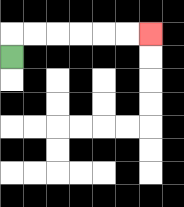{'start': '[0, 2]', 'end': '[6, 1]', 'path_directions': 'U,R,R,R,R,R,R', 'path_coordinates': '[[0, 2], [0, 1], [1, 1], [2, 1], [3, 1], [4, 1], [5, 1], [6, 1]]'}